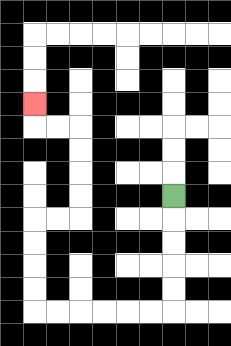{'start': '[7, 8]', 'end': '[1, 4]', 'path_directions': 'D,D,D,D,D,L,L,L,L,L,L,U,U,U,U,R,R,U,U,U,U,L,L,U', 'path_coordinates': '[[7, 8], [7, 9], [7, 10], [7, 11], [7, 12], [7, 13], [6, 13], [5, 13], [4, 13], [3, 13], [2, 13], [1, 13], [1, 12], [1, 11], [1, 10], [1, 9], [2, 9], [3, 9], [3, 8], [3, 7], [3, 6], [3, 5], [2, 5], [1, 5], [1, 4]]'}